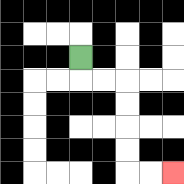{'start': '[3, 2]', 'end': '[7, 7]', 'path_directions': 'D,R,R,D,D,D,D,R,R', 'path_coordinates': '[[3, 2], [3, 3], [4, 3], [5, 3], [5, 4], [5, 5], [5, 6], [5, 7], [6, 7], [7, 7]]'}